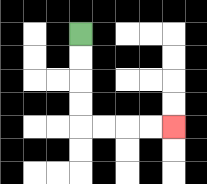{'start': '[3, 1]', 'end': '[7, 5]', 'path_directions': 'D,D,D,D,R,R,R,R', 'path_coordinates': '[[3, 1], [3, 2], [3, 3], [3, 4], [3, 5], [4, 5], [5, 5], [6, 5], [7, 5]]'}